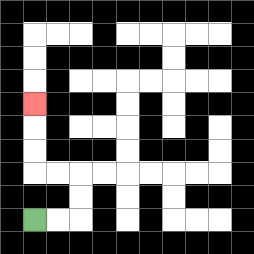{'start': '[1, 9]', 'end': '[1, 4]', 'path_directions': 'R,R,U,U,L,L,U,U,U', 'path_coordinates': '[[1, 9], [2, 9], [3, 9], [3, 8], [3, 7], [2, 7], [1, 7], [1, 6], [1, 5], [1, 4]]'}